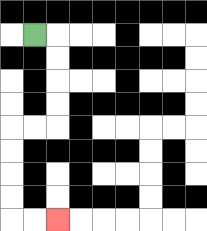{'start': '[1, 1]', 'end': '[2, 9]', 'path_directions': 'R,D,D,D,D,L,L,D,D,D,D,R,R', 'path_coordinates': '[[1, 1], [2, 1], [2, 2], [2, 3], [2, 4], [2, 5], [1, 5], [0, 5], [0, 6], [0, 7], [0, 8], [0, 9], [1, 9], [2, 9]]'}